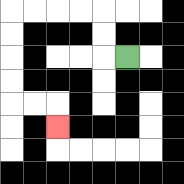{'start': '[5, 2]', 'end': '[2, 5]', 'path_directions': 'L,U,U,L,L,L,L,D,D,D,D,R,R,D', 'path_coordinates': '[[5, 2], [4, 2], [4, 1], [4, 0], [3, 0], [2, 0], [1, 0], [0, 0], [0, 1], [0, 2], [0, 3], [0, 4], [1, 4], [2, 4], [2, 5]]'}